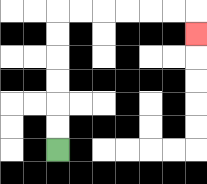{'start': '[2, 6]', 'end': '[8, 1]', 'path_directions': 'U,U,U,U,U,U,R,R,R,R,R,R,D', 'path_coordinates': '[[2, 6], [2, 5], [2, 4], [2, 3], [2, 2], [2, 1], [2, 0], [3, 0], [4, 0], [5, 0], [6, 0], [7, 0], [8, 0], [8, 1]]'}